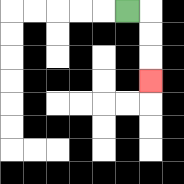{'start': '[5, 0]', 'end': '[6, 3]', 'path_directions': 'R,D,D,D', 'path_coordinates': '[[5, 0], [6, 0], [6, 1], [6, 2], [6, 3]]'}